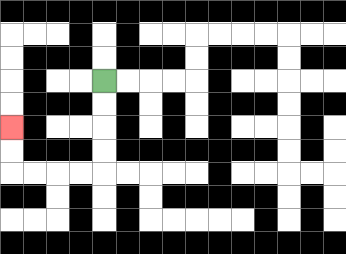{'start': '[4, 3]', 'end': '[0, 5]', 'path_directions': 'D,D,D,D,L,L,L,L,U,U', 'path_coordinates': '[[4, 3], [4, 4], [4, 5], [4, 6], [4, 7], [3, 7], [2, 7], [1, 7], [0, 7], [0, 6], [0, 5]]'}